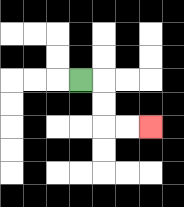{'start': '[3, 3]', 'end': '[6, 5]', 'path_directions': 'R,D,D,R,R', 'path_coordinates': '[[3, 3], [4, 3], [4, 4], [4, 5], [5, 5], [6, 5]]'}